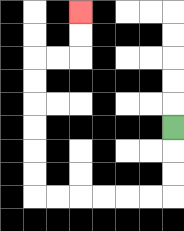{'start': '[7, 5]', 'end': '[3, 0]', 'path_directions': 'D,D,D,L,L,L,L,L,L,U,U,U,U,U,U,R,R,U,U', 'path_coordinates': '[[7, 5], [7, 6], [7, 7], [7, 8], [6, 8], [5, 8], [4, 8], [3, 8], [2, 8], [1, 8], [1, 7], [1, 6], [1, 5], [1, 4], [1, 3], [1, 2], [2, 2], [3, 2], [3, 1], [3, 0]]'}